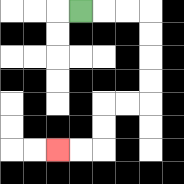{'start': '[3, 0]', 'end': '[2, 6]', 'path_directions': 'R,R,R,D,D,D,D,L,L,D,D,L,L', 'path_coordinates': '[[3, 0], [4, 0], [5, 0], [6, 0], [6, 1], [6, 2], [6, 3], [6, 4], [5, 4], [4, 4], [4, 5], [4, 6], [3, 6], [2, 6]]'}